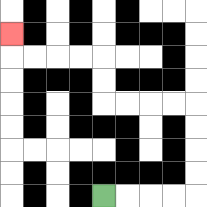{'start': '[4, 8]', 'end': '[0, 1]', 'path_directions': 'R,R,R,R,U,U,U,U,L,L,L,L,U,U,L,L,L,L,U', 'path_coordinates': '[[4, 8], [5, 8], [6, 8], [7, 8], [8, 8], [8, 7], [8, 6], [8, 5], [8, 4], [7, 4], [6, 4], [5, 4], [4, 4], [4, 3], [4, 2], [3, 2], [2, 2], [1, 2], [0, 2], [0, 1]]'}